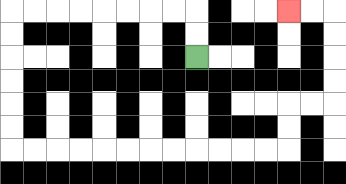{'start': '[8, 2]', 'end': '[12, 0]', 'path_directions': 'U,U,L,L,L,L,L,L,L,L,D,D,D,D,D,D,R,R,R,R,R,R,R,R,R,R,R,R,U,U,R,R,U,U,U,U,L,L', 'path_coordinates': '[[8, 2], [8, 1], [8, 0], [7, 0], [6, 0], [5, 0], [4, 0], [3, 0], [2, 0], [1, 0], [0, 0], [0, 1], [0, 2], [0, 3], [0, 4], [0, 5], [0, 6], [1, 6], [2, 6], [3, 6], [4, 6], [5, 6], [6, 6], [7, 6], [8, 6], [9, 6], [10, 6], [11, 6], [12, 6], [12, 5], [12, 4], [13, 4], [14, 4], [14, 3], [14, 2], [14, 1], [14, 0], [13, 0], [12, 0]]'}